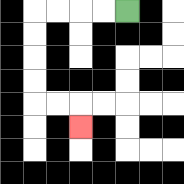{'start': '[5, 0]', 'end': '[3, 5]', 'path_directions': 'L,L,L,L,D,D,D,D,R,R,D', 'path_coordinates': '[[5, 0], [4, 0], [3, 0], [2, 0], [1, 0], [1, 1], [1, 2], [1, 3], [1, 4], [2, 4], [3, 4], [3, 5]]'}